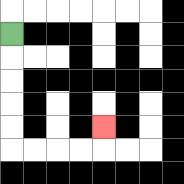{'start': '[0, 1]', 'end': '[4, 5]', 'path_directions': 'D,D,D,D,D,R,R,R,R,U', 'path_coordinates': '[[0, 1], [0, 2], [0, 3], [0, 4], [0, 5], [0, 6], [1, 6], [2, 6], [3, 6], [4, 6], [4, 5]]'}